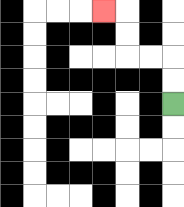{'start': '[7, 4]', 'end': '[4, 0]', 'path_directions': 'U,U,L,L,U,U,L', 'path_coordinates': '[[7, 4], [7, 3], [7, 2], [6, 2], [5, 2], [5, 1], [5, 0], [4, 0]]'}